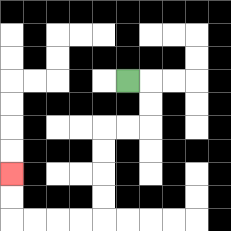{'start': '[5, 3]', 'end': '[0, 7]', 'path_directions': 'R,D,D,L,L,D,D,D,D,L,L,L,L,U,U', 'path_coordinates': '[[5, 3], [6, 3], [6, 4], [6, 5], [5, 5], [4, 5], [4, 6], [4, 7], [4, 8], [4, 9], [3, 9], [2, 9], [1, 9], [0, 9], [0, 8], [0, 7]]'}